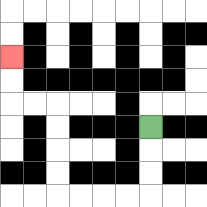{'start': '[6, 5]', 'end': '[0, 2]', 'path_directions': 'D,D,D,L,L,L,L,U,U,U,U,L,L,U,U', 'path_coordinates': '[[6, 5], [6, 6], [6, 7], [6, 8], [5, 8], [4, 8], [3, 8], [2, 8], [2, 7], [2, 6], [2, 5], [2, 4], [1, 4], [0, 4], [0, 3], [0, 2]]'}